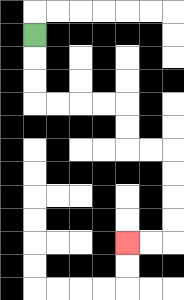{'start': '[1, 1]', 'end': '[5, 10]', 'path_directions': 'D,D,D,R,R,R,R,D,D,R,R,D,D,D,D,L,L', 'path_coordinates': '[[1, 1], [1, 2], [1, 3], [1, 4], [2, 4], [3, 4], [4, 4], [5, 4], [5, 5], [5, 6], [6, 6], [7, 6], [7, 7], [7, 8], [7, 9], [7, 10], [6, 10], [5, 10]]'}